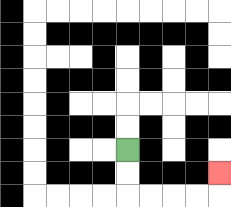{'start': '[5, 6]', 'end': '[9, 7]', 'path_directions': 'D,D,R,R,R,R,U', 'path_coordinates': '[[5, 6], [5, 7], [5, 8], [6, 8], [7, 8], [8, 8], [9, 8], [9, 7]]'}